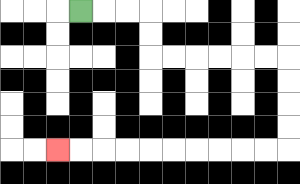{'start': '[3, 0]', 'end': '[2, 6]', 'path_directions': 'R,R,R,D,D,R,R,R,R,R,R,D,D,D,D,L,L,L,L,L,L,L,L,L,L', 'path_coordinates': '[[3, 0], [4, 0], [5, 0], [6, 0], [6, 1], [6, 2], [7, 2], [8, 2], [9, 2], [10, 2], [11, 2], [12, 2], [12, 3], [12, 4], [12, 5], [12, 6], [11, 6], [10, 6], [9, 6], [8, 6], [7, 6], [6, 6], [5, 6], [4, 6], [3, 6], [2, 6]]'}